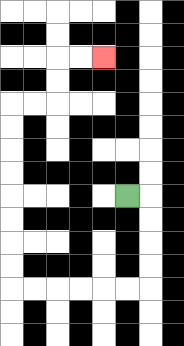{'start': '[5, 8]', 'end': '[4, 2]', 'path_directions': 'R,D,D,D,D,L,L,L,L,L,L,U,U,U,U,U,U,U,U,R,R,U,U,R,R', 'path_coordinates': '[[5, 8], [6, 8], [6, 9], [6, 10], [6, 11], [6, 12], [5, 12], [4, 12], [3, 12], [2, 12], [1, 12], [0, 12], [0, 11], [0, 10], [0, 9], [0, 8], [0, 7], [0, 6], [0, 5], [0, 4], [1, 4], [2, 4], [2, 3], [2, 2], [3, 2], [4, 2]]'}